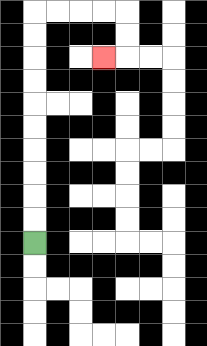{'start': '[1, 10]', 'end': '[4, 2]', 'path_directions': 'U,U,U,U,U,U,U,U,U,U,R,R,R,R,D,D,L', 'path_coordinates': '[[1, 10], [1, 9], [1, 8], [1, 7], [1, 6], [1, 5], [1, 4], [1, 3], [1, 2], [1, 1], [1, 0], [2, 0], [3, 0], [4, 0], [5, 0], [5, 1], [5, 2], [4, 2]]'}